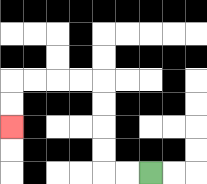{'start': '[6, 7]', 'end': '[0, 5]', 'path_directions': 'L,L,U,U,U,U,L,L,L,L,D,D', 'path_coordinates': '[[6, 7], [5, 7], [4, 7], [4, 6], [4, 5], [4, 4], [4, 3], [3, 3], [2, 3], [1, 3], [0, 3], [0, 4], [0, 5]]'}